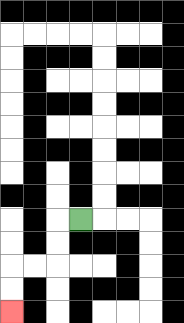{'start': '[3, 9]', 'end': '[0, 13]', 'path_directions': 'L,D,D,L,L,D,D', 'path_coordinates': '[[3, 9], [2, 9], [2, 10], [2, 11], [1, 11], [0, 11], [0, 12], [0, 13]]'}